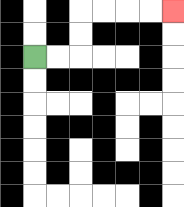{'start': '[1, 2]', 'end': '[7, 0]', 'path_directions': 'R,R,U,U,R,R,R,R', 'path_coordinates': '[[1, 2], [2, 2], [3, 2], [3, 1], [3, 0], [4, 0], [5, 0], [6, 0], [7, 0]]'}